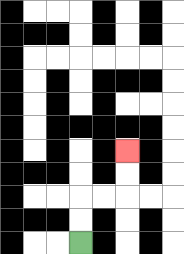{'start': '[3, 10]', 'end': '[5, 6]', 'path_directions': 'U,U,R,R,U,U', 'path_coordinates': '[[3, 10], [3, 9], [3, 8], [4, 8], [5, 8], [5, 7], [5, 6]]'}